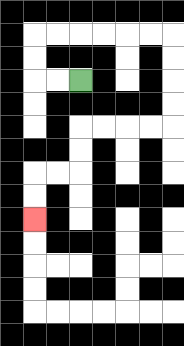{'start': '[3, 3]', 'end': '[1, 9]', 'path_directions': 'L,L,U,U,R,R,R,R,R,R,D,D,D,D,L,L,L,L,D,D,L,L,D,D', 'path_coordinates': '[[3, 3], [2, 3], [1, 3], [1, 2], [1, 1], [2, 1], [3, 1], [4, 1], [5, 1], [6, 1], [7, 1], [7, 2], [7, 3], [7, 4], [7, 5], [6, 5], [5, 5], [4, 5], [3, 5], [3, 6], [3, 7], [2, 7], [1, 7], [1, 8], [1, 9]]'}